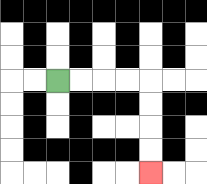{'start': '[2, 3]', 'end': '[6, 7]', 'path_directions': 'R,R,R,R,D,D,D,D', 'path_coordinates': '[[2, 3], [3, 3], [4, 3], [5, 3], [6, 3], [6, 4], [6, 5], [6, 6], [6, 7]]'}